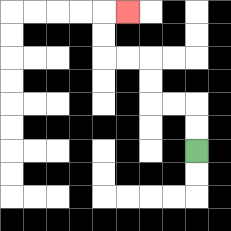{'start': '[8, 6]', 'end': '[5, 0]', 'path_directions': 'U,U,L,L,U,U,L,L,U,U,R', 'path_coordinates': '[[8, 6], [8, 5], [8, 4], [7, 4], [6, 4], [6, 3], [6, 2], [5, 2], [4, 2], [4, 1], [4, 0], [5, 0]]'}